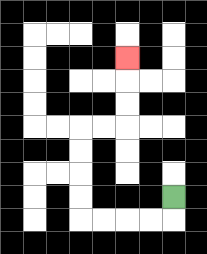{'start': '[7, 8]', 'end': '[5, 2]', 'path_directions': 'D,L,L,L,L,U,U,U,U,R,R,U,U,U', 'path_coordinates': '[[7, 8], [7, 9], [6, 9], [5, 9], [4, 9], [3, 9], [3, 8], [3, 7], [3, 6], [3, 5], [4, 5], [5, 5], [5, 4], [5, 3], [5, 2]]'}